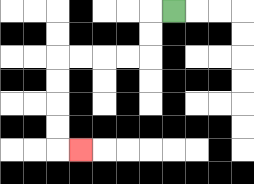{'start': '[7, 0]', 'end': '[3, 6]', 'path_directions': 'L,D,D,L,L,L,L,D,D,D,D,R', 'path_coordinates': '[[7, 0], [6, 0], [6, 1], [6, 2], [5, 2], [4, 2], [3, 2], [2, 2], [2, 3], [2, 4], [2, 5], [2, 6], [3, 6]]'}